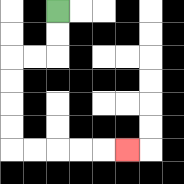{'start': '[2, 0]', 'end': '[5, 6]', 'path_directions': 'D,D,L,L,D,D,D,D,R,R,R,R,R', 'path_coordinates': '[[2, 0], [2, 1], [2, 2], [1, 2], [0, 2], [0, 3], [0, 4], [0, 5], [0, 6], [1, 6], [2, 6], [3, 6], [4, 6], [5, 6]]'}